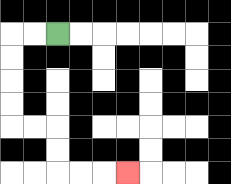{'start': '[2, 1]', 'end': '[5, 7]', 'path_directions': 'L,L,D,D,D,D,R,R,D,D,R,R,R', 'path_coordinates': '[[2, 1], [1, 1], [0, 1], [0, 2], [0, 3], [0, 4], [0, 5], [1, 5], [2, 5], [2, 6], [2, 7], [3, 7], [4, 7], [5, 7]]'}